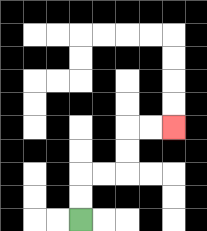{'start': '[3, 9]', 'end': '[7, 5]', 'path_directions': 'U,U,R,R,U,U,R,R', 'path_coordinates': '[[3, 9], [3, 8], [3, 7], [4, 7], [5, 7], [5, 6], [5, 5], [6, 5], [7, 5]]'}